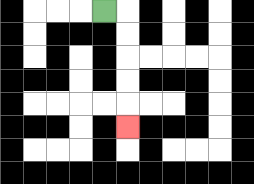{'start': '[4, 0]', 'end': '[5, 5]', 'path_directions': 'R,D,D,D,D,D', 'path_coordinates': '[[4, 0], [5, 0], [5, 1], [5, 2], [5, 3], [5, 4], [5, 5]]'}